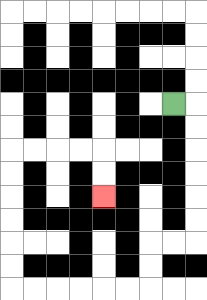{'start': '[7, 4]', 'end': '[4, 8]', 'path_directions': 'R,D,D,D,D,D,D,L,L,D,D,L,L,L,L,L,L,U,U,U,U,U,U,R,R,R,R,D,D', 'path_coordinates': '[[7, 4], [8, 4], [8, 5], [8, 6], [8, 7], [8, 8], [8, 9], [8, 10], [7, 10], [6, 10], [6, 11], [6, 12], [5, 12], [4, 12], [3, 12], [2, 12], [1, 12], [0, 12], [0, 11], [0, 10], [0, 9], [0, 8], [0, 7], [0, 6], [1, 6], [2, 6], [3, 6], [4, 6], [4, 7], [4, 8]]'}